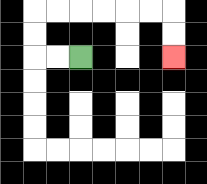{'start': '[3, 2]', 'end': '[7, 2]', 'path_directions': 'L,L,U,U,R,R,R,R,R,R,D,D', 'path_coordinates': '[[3, 2], [2, 2], [1, 2], [1, 1], [1, 0], [2, 0], [3, 0], [4, 0], [5, 0], [6, 0], [7, 0], [7, 1], [7, 2]]'}